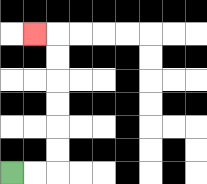{'start': '[0, 7]', 'end': '[1, 1]', 'path_directions': 'R,R,U,U,U,U,U,U,L', 'path_coordinates': '[[0, 7], [1, 7], [2, 7], [2, 6], [2, 5], [2, 4], [2, 3], [2, 2], [2, 1], [1, 1]]'}